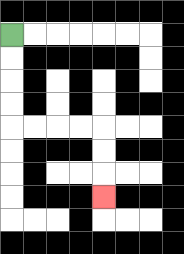{'start': '[0, 1]', 'end': '[4, 8]', 'path_directions': 'D,D,D,D,R,R,R,R,D,D,D', 'path_coordinates': '[[0, 1], [0, 2], [0, 3], [0, 4], [0, 5], [1, 5], [2, 5], [3, 5], [4, 5], [4, 6], [4, 7], [4, 8]]'}